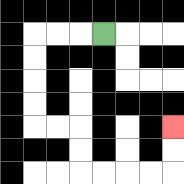{'start': '[4, 1]', 'end': '[7, 5]', 'path_directions': 'L,L,L,D,D,D,D,R,R,D,D,R,R,R,R,U,U', 'path_coordinates': '[[4, 1], [3, 1], [2, 1], [1, 1], [1, 2], [1, 3], [1, 4], [1, 5], [2, 5], [3, 5], [3, 6], [3, 7], [4, 7], [5, 7], [6, 7], [7, 7], [7, 6], [7, 5]]'}